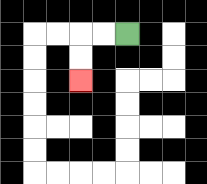{'start': '[5, 1]', 'end': '[3, 3]', 'path_directions': 'L,L,D,D', 'path_coordinates': '[[5, 1], [4, 1], [3, 1], [3, 2], [3, 3]]'}